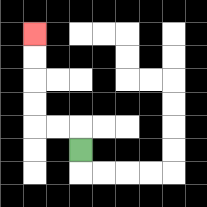{'start': '[3, 6]', 'end': '[1, 1]', 'path_directions': 'U,L,L,U,U,U,U', 'path_coordinates': '[[3, 6], [3, 5], [2, 5], [1, 5], [1, 4], [1, 3], [1, 2], [1, 1]]'}